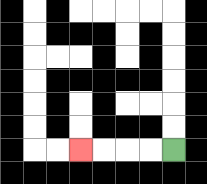{'start': '[7, 6]', 'end': '[3, 6]', 'path_directions': 'L,L,L,L', 'path_coordinates': '[[7, 6], [6, 6], [5, 6], [4, 6], [3, 6]]'}